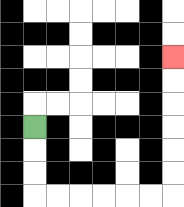{'start': '[1, 5]', 'end': '[7, 2]', 'path_directions': 'D,D,D,R,R,R,R,R,R,U,U,U,U,U,U', 'path_coordinates': '[[1, 5], [1, 6], [1, 7], [1, 8], [2, 8], [3, 8], [4, 8], [5, 8], [6, 8], [7, 8], [7, 7], [7, 6], [7, 5], [7, 4], [7, 3], [7, 2]]'}